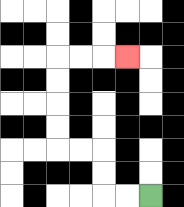{'start': '[6, 8]', 'end': '[5, 2]', 'path_directions': 'L,L,U,U,L,L,U,U,U,U,R,R,R', 'path_coordinates': '[[6, 8], [5, 8], [4, 8], [4, 7], [4, 6], [3, 6], [2, 6], [2, 5], [2, 4], [2, 3], [2, 2], [3, 2], [4, 2], [5, 2]]'}